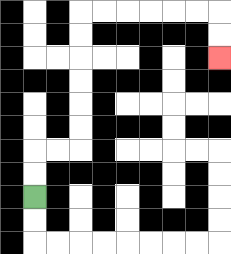{'start': '[1, 8]', 'end': '[9, 2]', 'path_directions': 'U,U,R,R,U,U,U,U,U,U,R,R,R,R,R,R,D,D', 'path_coordinates': '[[1, 8], [1, 7], [1, 6], [2, 6], [3, 6], [3, 5], [3, 4], [3, 3], [3, 2], [3, 1], [3, 0], [4, 0], [5, 0], [6, 0], [7, 0], [8, 0], [9, 0], [9, 1], [9, 2]]'}